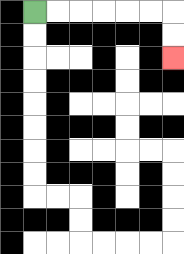{'start': '[1, 0]', 'end': '[7, 2]', 'path_directions': 'R,R,R,R,R,R,D,D', 'path_coordinates': '[[1, 0], [2, 0], [3, 0], [4, 0], [5, 0], [6, 0], [7, 0], [7, 1], [7, 2]]'}